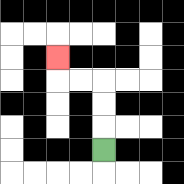{'start': '[4, 6]', 'end': '[2, 2]', 'path_directions': 'U,U,U,L,L,U', 'path_coordinates': '[[4, 6], [4, 5], [4, 4], [4, 3], [3, 3], [2, 3], [2, 2]]'}